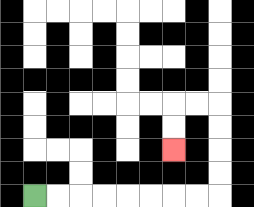{'start': '[1, 8]', 'end': '[7, 6]', 'path_directions': 'R,R,R,R,R,R,R,R,U,U,U,U,L,L,D,D', 'path_coordinates': '[[1, 8], [2, 8], [3, 8], [4, 8], [5, 8], [6, 8], [7, 8], [8, 8], [9, 8], [9, 7], [9, 6], [9, 5], [9, 4], [8, 4], [7, 4], [7, 5], [7, 6]]'}